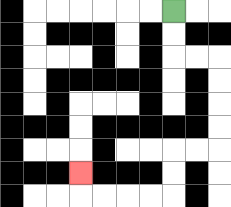{'start': '[7, 0]', 'end': '[3, 7]', 'path_directions': 'D,D,R,R,D,D,D,D,L,L,D,D,L,L,L,L,U', 'path_coordinates': '[[7, 0], [7, 1], [7, 2], [8, 2], [9, 2], [9, 3], [9, 4], [9, 5], [9, 6], [8, 6], [7, 6], [7, 7], [7, 8], [6, 8], [5, 8], [4, 8], [3, 8], [3, 7]]'}